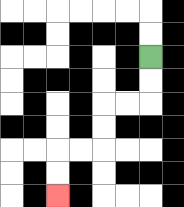{'start': '[6, 2]', 'end': '[2, 8]', 'path_directions': 'D,D,L,L,D,D,L,L,D,D', 'path_coordinates': '[[6, 2], [6, 3], [6, 4], [5, 4], [4, 4], [4, 5], [4, 6], [3, 6], [2, 6], [2, 7], [2, 8]]'}